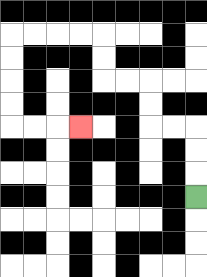{'start': '[8, 8]', 'end': '[3, 5]', 'path_directions': 'U,U,U,L,L,U,U,L,L,U,U,L,L,L,L,D,D,D,D,R,R,R', 'path_coordinates': '[[8, 8], [8, 7], [8, 6], [8, 5], [7, 5], [6, 5], [6, 4], [6, 3], [5, 3], [4, 3], [4, 2], [4, 1], [3, 1], [2, 1], [1, 1], [0, 1], [0, 2], [0, 3], [0, 4], [0, 5], [1, 5], [2, 5], [3, 5]]'}